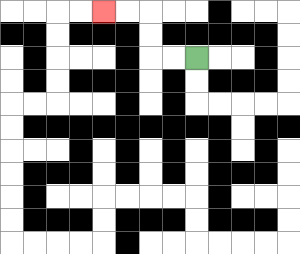{'start': '[8, 2]', 'end': '[4, 0]', 'path_directions': 'L,L,U,U,L,L', 'path_coordinates': '[[8, 2], [7, 2], [6, 2], [6, 1], [6, 0], [5, 0], [4, 0]]'}